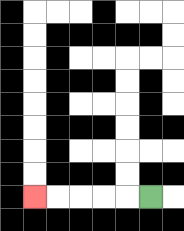{'start': '[6, 8]', 'end': '[1, 8]', 'path_directions': 'L,L,L,L,L', 'path_coordinates': '[[6, 8], [5, 8], [4, 8], [3, 8], [2, 8], [1, 8]]'}